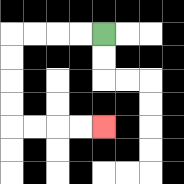{'start': '[4, 1]', 'end': '[4, 5]', 'path_directions': 'L,L,L,L,D,D,D,D,R,R,R,R', 'path_coordinates': '[[4, 1], [3, 1], [2, 1], [1, 1], [0, 1], [0, 2], [0, 3], [0, 4], [0, 5], [1, 5], [2, 5], [3, 5], [4, 5]]'}